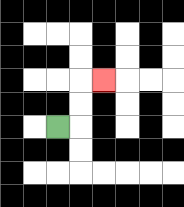{'start': '[2, 5]', 'end': '[4, 3]', 'path_directions': 'R,U,U,R', 'path_coordinates': '[[2, 5], [3, 5], [3, 4], [3, 3], [4, 3]]'}